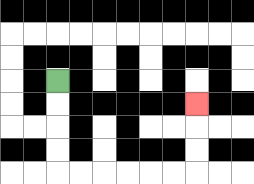{'start': '[2, 3]', 'end': '[8, 4]', 'path_directions': 'D,D,D,D,R,R,R,R,R,R,U,U,U', 'path_coordinates': '[[2, 3], [2, 4], [2, 5], [2, 6], [2, 7], [3, 7], [4, 7], [5, 7], [6, 7], [7, 7], [8, 7], [8, 6], [8, 5], [8, 4]]'}